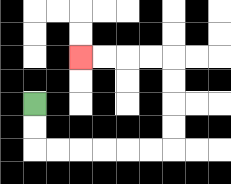{'start': '[1, 4]', 'end': '[3, 2]', 'path_directions': 'D,D,R,R,R,R,R,R,U,U,U,U,L,L,L,L', 'path_coordinates': '[[1, 4], [1, 5], [1, 6], [2, 6], [3, 6], [4, 6], [5, 6], [6, 6], [7, 6], [7, 5], [7, 4], [7, 3], [7, 2], [6, 2], [5, 2], [4, 2], [3, 2]]'}